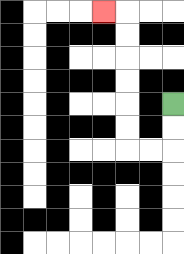{'start': '[7, 4]', 'end': '[4, 0]', 'path_directions': 'D,D,L,L,U,U,U,U,U,U,L', 'path_coordinates': '[[7, 4], [7, 5], [7, 6], [6, 6], [5, 6], [5, 5], [5, 4], [5, 3], [5, 2], [5, 1], [5, 0], [4, 0]]'}